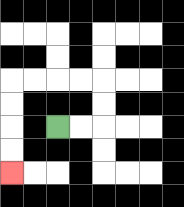{'start': '[2, 5]', 'end': '[0, 7]', 'path_directions': 'R,R,U,U,L,L,L,L,D,D,D,D', 'path_coordinates': '[[2, 5], [3, 5], [4, 5], [4, 4], [4, 3], [3, 3], [2, 3], [1, 3], [0, 3], [0, 4], [0, 5], [0, 6], [0, 7]]'}